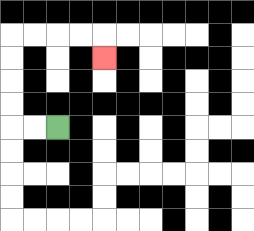{'start': '[2, 5]', 'end': '[4, 2]', 'path_directions': 'L,L,U,U,U,U,R,R,R,R,D', 'path_coordinates': '[[2, 5], [1, 5], [0, 5], [0, 4], [0, 3], [0, 2], [0, 1], [1, 1], [2, 1], [3, 1], [4, 1], [4, 2]]'}